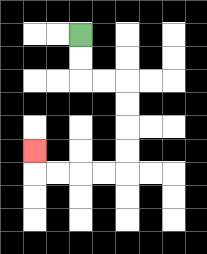{'start': '[3, 1]', 'end': '[1, 6]', 'path_directions': 'D,D,R,R,D,D,D,D,L,L,L,L,U', 'path_coordinates': '[[3, 1], [3, 2], [3, 3], [4, 3], [5, 3], [5, 4], [5, 5], [5, 6], [5, 7], [4, 7], [3, 7], [2, 7], [1, 7], [1, 6]]'}